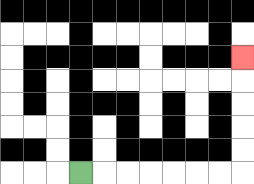{'start': '[3, 7]', 'end': '[10, 2]', 'path_directions': 'R,R,R,R,R,R,R,U,U,U,U,U', 'path_coordinates': '[[3, 7], [4, 7], [5, 7], [6, 7], [7, 7], [8, 7], [9, 7], [10, 7], [10, 6], [10, 5], [10, 4], [10, 3], [10, 2]]'}